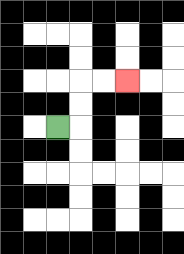{'start': '[2, 5]', 'end': '[5, 3]', 'path_directions': 'R,U,U,R,R', 'path_coordinates': '[[2, 5], [3, 5], [3, 4], [3, 3], [4, 3], [5, 3]]'}